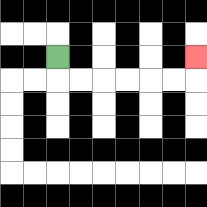{'start': '[2, 2]', 'end': '[8, 2]', 'path_directions': 'D,R,R,R,R,R,R,U', 'path_coordinates': '[[2, 2], [2, 3], [3, 3], [4, 3], [5, 3], [6, 3], [7, 3], [8, 3], [8, 2]]'}